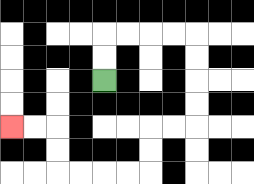{'start': '[4, 3]', 'end': '[0, 5]', 'path_directions': 'U,U,R,R,R,R,D,D,D,D,L,L,D,D,L,L,L,L,U,U,L,L', 'path_coordinates': '[[4, 3], [4, 2], [4, 1], [5, 1], [6, 1], [7, 1], [8, 1], [8, 2], [8, 3], [8, 4], [8, 5], [7, 5], [6, 5], [6, 6], [6, 7], [5, 7], [4, 7], [3, 7], [2, 7], [2, 6], [2, 5], [1, 5], [0, 5]]'}